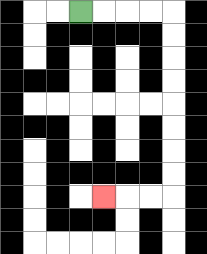{'start': '[3, 0]', 'end': '[4, 8]', 'path_directions': 'R,R,R,R,D,D,D,D,D,D,D,D,L,L,L', 'path_coordinates': '[[3, 0], [4, 0], [5, 0], [6, 0], [7, 0], [7, 1], [7, 2], [7, 3], [7, 4], [7, 5], [7, 6], [7, 7], [7, 8], [6, 8], [5, 8], [4, 8]]'}